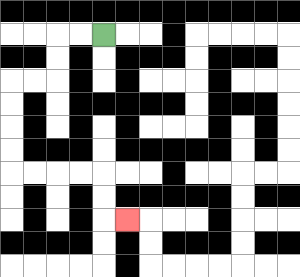{'start': '[4, 1]', 'end': '[5, 9]', 'path_directions': 'L,L,D,D,L,L,D,D,D,D,R,R,R,R,D,D,R', 'path_coordinates': '[[4, 1], [3, 1], [2, 1], [2, 2], [2, 3], [1, 3], [0, 3], [0, 4], [0, 5], [0, 6], [0, 7], [1, 7], [2, 7], [3, 7], [4, 7], [4, 8], [4, 9], [5, 9]]'}